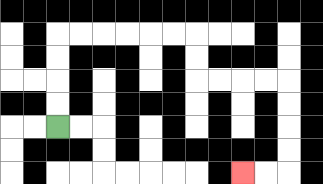{'start': '[2, 5]', 'end': '[10, 7]', 'path_directions': 'U,U,U,U,R,R,R,R,R,R,D,D,R,R,R,R,D,D,D,D,L,L', 'path_coordinates': '[[2, 5], [2, 4], [2, 3], [2, 2], [2, 1], [3, 1], [4, 1], [5, 1], [6, 1], [7, 1], [8, 1], [8, 2], [8, 3], [9, 3], [10, 3], [11, 3], [12, 3], [12, 4], [12, 5], [12, 6], [12, 7], [11, 7], [10, 7]]'}